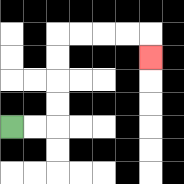{'start': '[0, 5]', 'end': '[6, 2]', 'path_directions': 'R,R,U,U,U,U,R,R,R,R,D', 'path_coordinates': '[[0, 5], [1, 5], [2, 5], [2, 4], [2, 3], [2, 2], [2, 1], [3, 1], [4, 1], [5, 1], [6, 1], [6, 2]]'}